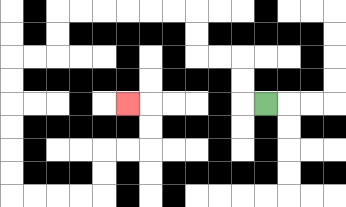{'start': '[11, 4]', 'end': '[5, 4]', 'path_directions': 'L,U,U,L,L,U,U,L,L,L,L,L,L,D,D,L,L,D,D,D,D,D,D,R,R,R,R,U,U,R,R,U,U,L', 'path_coordinates': '[[11, 4], [10, 4], [10, 3], [10, 2], [9, 2], [8, 2], [8, 1], [8, 0], [7, 0], [6, 0], [5, 0], [4, 0], [3, 0], [2, 0], [2, 1], [2, 2], [1, 2], [0, 2], [0, 3], [0, 4], [0, 5], [0, 6], [0, 7], [0, 8], [1, 8], [2, 8], [3, 8], [4, 8], [4, 7], [4, 6], [5, 6], [6, 6], [6, 5], [6, 4], [5, 4]]'}